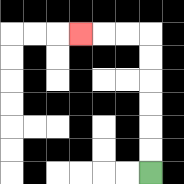{'start': '[6, 7]', 'end': '[3, 1]', 'path_directions': 'U,U,U,U,U,U,L,L,L', 'path_coordinates': '[[6, 7], [6, 6], [6, 5], [6, 4], [6, 3], [6, 2], [6, 1], [5, 1], [4, 1], [3, 1]]'}